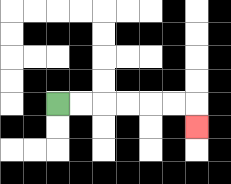{'start': '[2, 4]', 'end': '[8, 5]', 'path_directions': 'R,R,R,R,R,R,D', 'path_coordinates': '[[2, 4], [3, 4], [4, 4], [5, 4], [6, 4], [7, 4], [8, 4], [8, 5]]'}